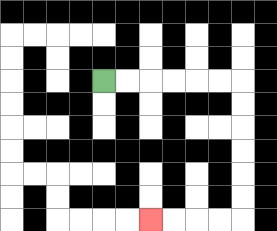{'start': '[4, 3]', 'end': '[6, 9]', 'path_directions': 'R,R,R,R,R,R,D,D,D,D,D,D,L,L,L,L', 'path_coordinates': '[[4, 3], [5, 3], [6, 3], [7, 3], [8, 3], [9, 3], [10, 3], [10, 4], [10, 5], [10, 6], [10, 7], [10, 8], [10, 9], [9, 9], [8, 9], [7, 9], [6, 9]]'}